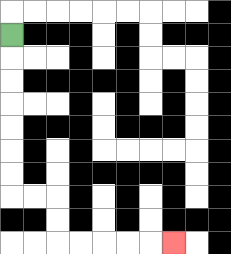{'start': '[0, 1]', 'end': '[7, 10]', 'path_directions': 'D,D,D,D,D,D,D,R,R,D,D,R,R,R,R,R', 'path_coordinates': '[[0, 1], [0, 2], [0, 3], [0, 4], [0, 5], [0, 6], [0, 7], [0, 8], [1, 8], [2, 8], [2, 9], [2, 10], [3, 10], [4, 10], [5, 10], [6, 10], [7, 10]]'}